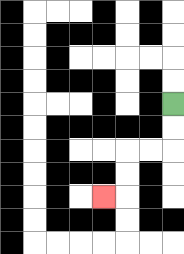{'start': '[7, 4]', 'end': '[4, 8]', 'path_directions': 'D,D,L,L,D,D,L', 'path_coordinates': '[[7, 4], [7, 5], [7, 6], [6, 6], [5, 6], [5, 7], [5, 8], [4, 8]]'}